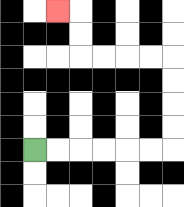{'start': '[1, 6]', 'end': '[2, 0]', 'path_directions': 'R,R,R,R,R,R,U,U,U,U,L,L,L,L,U,U,L', 'path_coordinates': '[[1, 6], [2, 6], [3, 6], [4, 6], [5, 6], [6, 6], [7, 6], [7, 5], [7, 4], [7, 3], [7, 2], [6, 2], [5, 2], [4, 2], [3, 2], [3, 1], [3, 0], [2, 0]]'}